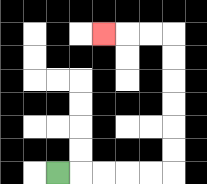{'start': '[2, 7]', 'end': '[4, 1]', 'path_directions': 'R,R,R,R,R,U,U,U,U,U,U,L,L,L', 'path_coordinates': '[[2, 7], [3, 7], [4, 7], [5, 7], [6, 7], [7, 7], [7, 6], [7, 5], [7, 4], [7, 3], [7, 2], [7, 1], [6, 1], [5, 1], [4, 1]]'}